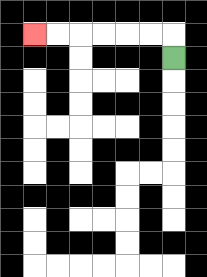{'start': '[7, 2]', 'end': '[1, 1]', 'path_directions': 'U,L,L,L,L,L,L', 'path_coordinates': '[[7, 2], [7, 1], [6, 1], [5, 1], [4, 1], [3, 1], [2, 1], [1, 1]]'}